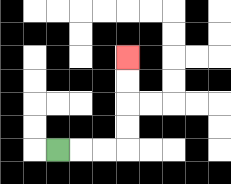{'start': '[2, 6]', 'end': '[5, 2]', 'path_directions': 'R,R,R,U,U,U,U', 'path_coordinates': '[[2, 6], [3, 6], [4, 6], [5, 6], [5, 5], [5, 4], [5, 3], [5, 2]]'}